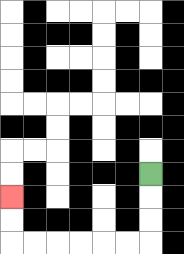{'start': '[6, 7]', 'end': '[0, 8]', 'path_directions': 'D,D,D,L,L,L,L,L,L,U,U', 'path_coordinates': '[[6, 7], [6, 8], [6, 9], [6, 10], [5, 10], [4, 10], [3, 10], [2, 10], [1, 10], [0, 10], [0, 9], [0, 8]]'}